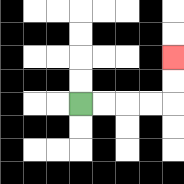{'start': '[3, 4]', 'end': '[7, 2]', 'path_directions': 'R,R,R,R,U,U', 'path_coordinates': '[[3, 4], [4, 4], [5, 4], [6, 4], [7, 4], [7, 3], [7, 2]]'}